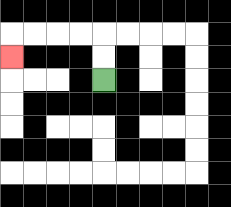{'start': '[4, 3]', 'end': '[0, 2]', 'path_directions': 'U,U,L,L,L,L,D', 'path_coordinates': '[[4, 3], [4, 2], [4, 1], [3, 1], [2, 1], [1, 1], [0, 1], [0, 2]]'}